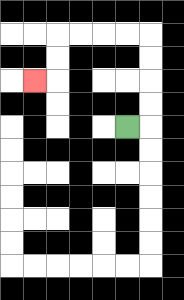{'start': '[5, 5]', 'end': '[1, 3]', 'path_directions': 'R,U,U,U,U,L,L,L,L,D,D,L', 'path_coordinates': '[[5, 5], [6, 5], [6, 4], [6, 3], [6, 2], [6, 1], [5, 1], [4, 1], [3, 1], [2, 1], [2, 2], [2, 3], [1, 3]]'}